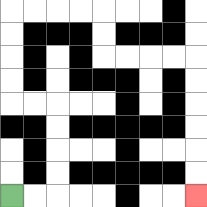{'start': '[0, 8]', 'end': '[8, 8]', 'path_directions': 'R,R,U,U,U,U,L,L,U,U,U,U,R,R,R,R,D,D,R,R,R,R,D,D,D,D,D,D', 'path_coordinates': '[[0, 8], [1, 8], [2, 8], [2, 7], [2, 6], [2, 5], [2, 4], [1, 4], [0, 4], [0, 3], [0, 2], [0, 1], [0, 0], [1, 0], [2, 0], [3, 0], [4, 0], [4, 1], [4, 2], [5, 2], [6, 2], [7, 2], [8, 2], [8, 3], [8, 4], [8, 5], [8, 6], [8, 7], [8, 8]]'}